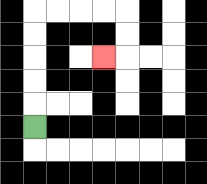{'start': '[1, 5]', 'end': '[4, 2]', 'path_directions': 'U,U,U,U,U,R,R,R,R,D,D,L', 'path_coordinates': '[[1, 5], [1, 4], [1, 3], [1, 2], [1, 1], [1, 0], [2, 0], [3, 0], [4, 0], [5, 0], [5, 1], [5, 2], [4, 2]]'}